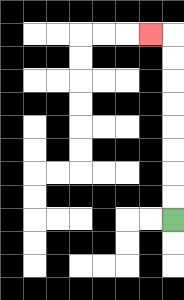{'start': '[7, 9]', 'end': '[6, 1]', 'path_directions': 'U,U,U,U,U,U,U,U,L', 'path_coordinates': '[[7, 9], [7, 8], [7, 7], [7, 6], [7, 5], [7, 4], [7, 3], [7, 2], [7, 1], [6, 1]]'}